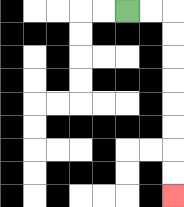{'start': '[5, 0]', 'end': '[7, 8]', 'path_directions': 'R,R,D,D,D,D,D,D,D,D', 'path_coordinates': '[[5, 0], [6, 0], [7, 0], [7, 1], [7, 2], [7, 3], [7, 4], [7, 5], [7, 6], [7, 7], [7, 8]]'}